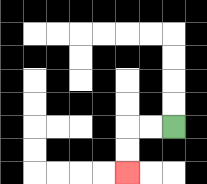{'start': '[7, 5]', 'end': '[5, 7]', 'path_directions': 'L,L,D,D', 'path_coordinates': '[[7, 5], [6, 5], [5, 5], [5, 6], [5, 7]]'}